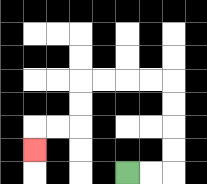{'start': '[5, 7]', 'end': '[1, 6]', 'path_directions': 'R,R,U,U,U,U,L,L,L,L,D,D,L,L,D', 'path_coordinates': '[[5, 7], [6, 7], [7, 7], [7, 6], [7, 5], [7, 4], [7, 3], [6, 3], [5, 3], [4, 3], [3, 3], [3, 4], [3, 5], [2, 5], [1, 5], [1, 6]]'}